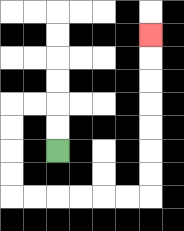{'start': '[2, 6]', 'end': '[6, 1]', 'path_directions': 'U,U,L,L,D,D,D,D,R,R,R,R,R,R,U,U,U,U,U,U,U', 'path_coordinates': '[[2, 6], [2, 5], [2, 4], [1, 4], [0, 4], [0, 5], [0, 6], [0, 7], [0, 8], [1, 8], [2, 8], [3, 8], [4, 8], [5, 8], [6, 8], [6, 7], [6, 6], [6, 5], [6, 4], [6, 3], [6, 2], [6, 1]]'}